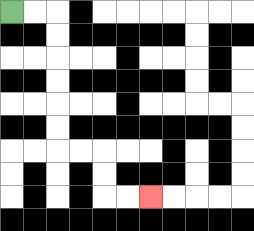{'start': '[0, 0]', 'end': '[6, 8]', 'path_directions': 'R,R,D,D,D,D,D,D,R,R,D,D,R,R', 'path_coordinates': '[[0, 0], [1, 0], [2, 0], [2, 1], [2, 2], [2, 3], [2, 4], [2, 5], [2, 6], [3, 6], [4, 6], [4, 7], [4, 8], [5, 8], [6, 8]]'}